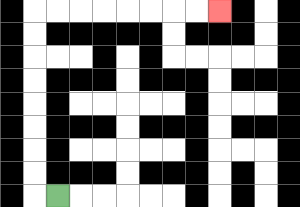{'start': '[2, 8]', 'end': '[9, 0]', 'path_directions': 'L,U,U,U,U,U,U,U,U,R,R,R,R,R,R,R,R', 'path_coordinates': '[[2, 8], [1, 8], [1, 7], [1, 6], [1, 5], [1, 4], [1, 3], [1, 2], [1, 1], [1, 0], [2, 0], [3, 0], [4, 0], [5, 0], [6, 0], [7, 0], [8, 0], [9, 0]]'}